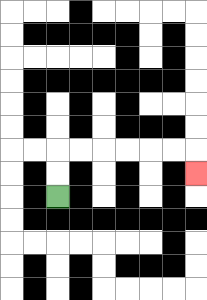{'start': '[2, 8]', 'end': '[8, 7]', 'path_directions': 'U,U,R,R,R,R,R,R,D', 'path_coordinates': '[[2, 8], [2, 7], [2, 6], [3, 6], [4, 6], [5, 6], [6, 6], [7, 6], [8, 6], [8, 7]]'}